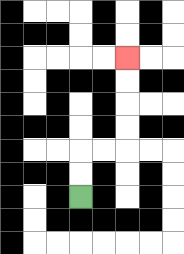{'start': '[3, 8]', 'end': '[5, 2]', 'path_directions': 'U,U,R,R,U,U,U,U', 'path_coordinates': '[[3, 8], [3, 7], [3, 6], [4, 6], [5, 6], [5, 5], [5, 4], [5, 3], [5, 2]]'}